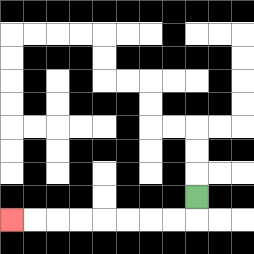{'start': '[8, 8]', 'end': '[0, 9]', 'path_directions': 'D,L,L,L,L,L,L,L,L', 'path_coordinates': '[[8, 8], [8, 9], [7, 9], [6, 9], [5, 9], [4, 9], [3, 9], [2, 9], [1, 9], [0, 9]]'}